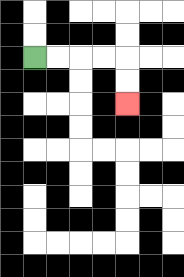{'start': '[1, 2]', 'end': '[5, 4]', 'path_directions': 'R,R,R,R,D,D', 'path_coordinates': '[[1, 2], [2, 2], [3, 2], [4, 2], [5, 2], [5, 3], [5, 4]]'}